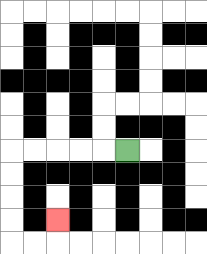{'start': '[5, 6]', 'end': '[2, 9]', 'path_directions': 'L,L,L,L,L,D,D,D,D,R,R,U', 'path_coordinates': '[[5, 6], [4, 6], [3, 6], [2, 6], [1, 6], [0, 6], [0, 7], [0, 8], [0, 9], [0, 10], [1, 10], [2, 10], [2, 9]]'}